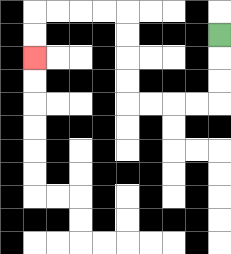{'start': '[9, 1]', 'end': '[1, 2]', 'path_directions': 'D,D,D,L,L,L,L,U,U,U,U,L,L,L,L,D,D', 'path_coordinates': '[[9, 1], [9, 2], [9, 3], [9, 4], [8, 4], [7, 4], [6, 4], [5, 4], [5, 3], [5, 2], [5, 1], [5, 0], [4, 0], [3, 0], [2, 0], [1, 0], [1, 1], [1, 2]]'}